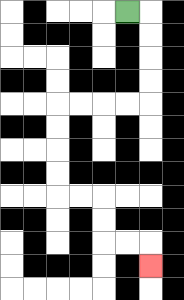{'start': '[5, 0]', 'end': '[6, 11]', 'path_directions': 'R,D,D,D,D,L,L,L,L,D,D,D,D,R,R,D,D,R,R,D', 'path_coordinates': '[[5, 0], [6, 0], [6, 1], [6, 2], [6, 3], [6, 4], [5, 4], [4, 4], [3, 4], [2, 4], [2, 5], [2, 6], [2, 7], [2, 8], [3, 8], [4, 8], [4, 9], [4, 10], [5, 10], [6, 10], [6, 11]]'}